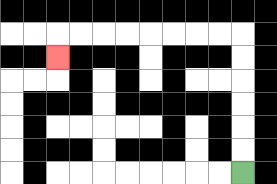{'start': '[10, 7]', 'end': '[2, 2]', 'path_directions': 'U,U,U,U,U,U,L,L,L,L,L,L,L,L,D', 'path_coordinates': '[[10, 7], [10, 6], [10, 5], [10, 4], [10, 3], [10, 2], [10, 1], [9, 1], [8, 1], [7, 1], [6, 1], [5, 1], [4, 1], [3, 1], [2, 1], [2, 2]]'}